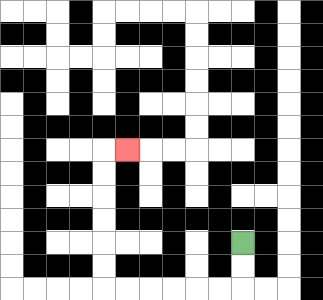{'start': '[10, 10]', 'end': '[5, 6]', 'path_directions': 'D,D,L,L,L,L,L,L,U,U,U,U,U,U,R', 'path_coordinates': '[[10, 10], [10, 11], [10, 12], [9, 12], [8, 12], [7, 12], [6, 12], [5, 12], [4, 12], [4, 11], [4, 10], [4, 9], [4, 8], [4, 7], [4, 6], [5, 6]]'}